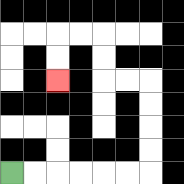{'start': '[0, 7]', 'end': '[2, 3]', 'path_directions': 'R,R,R,R,R,R,U,U,U,U,L,L,U,U,L,L,D,D', 'path_coordinates': '[[0, 7], [1, 7], [2, 7], [3, 7], [4, 7], [5, 7], [6, 7], [6, 6], [6, 5], [6, 4], [6, 3], [5, 3], [4, 3], [4, 2], [4, 1], [3, 1], [2, 1], [2, 2], [2, 3]]'}